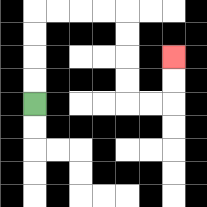{'start': '[1, 4]', 'end': '[7, 2]', 'path_directions': 'U,U,U,U,R,R,R,R,D,D,D,D,R,R,U,U', 'path_coordinates': '[[1, 4], [1, 3], [1, 2], [1, 1], [1, 0], [2, 0], [3, 0], [4, 0], [5, 0], [5, 1], [5, 2], [5, 3], [5, 4], [6, 4], [7, 4], [7, 3], [7, 2]]'}